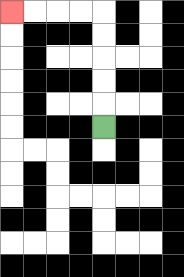{'start': '[4, 5]', 'end': '[0, 0]', 'path_directions': 'U,U,U,U,U,L,L,L,L', 'path_coordinates': '[[4, 5], [4, 4], [4, 3], [4, 2], [4, 1], [4, 0], [3, 0], [2, 0], [1, 0], [0, 0]]'}